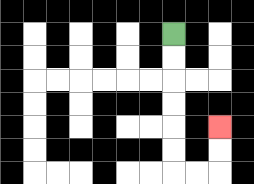{'start': '[7, 1]', 'end': '[9, 5]', 'path_directions': 'D,D,D,D,D,D,R,R,U,U', 'path_coordinates': '[[7, 1], [7, 2], [7, 3], [7, 4], [7, 5], [7, 6], [7, 7], [8, 7], [9, 7], [9, 6], [9, 5]]'}